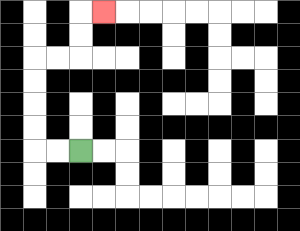{'start': '[3, 6]', 'end': '[4, 0]', 'path_directions': 'L,L,U,U,U,U,R,R,U,U,R', 'path_coordinates': '[[3, 6], [2, 6], [1, 6], [1, 5], [1, 4], [1, 3], [1, 2], [2, 2], [3, 2], [3, 1], [3, 0], [4, 0]]'}